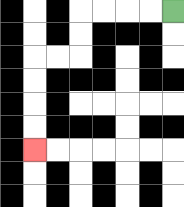{'start': '[7, 0]', 'end': '[1, 6]', 'path_directions': 'L,L,L,L,D,D,L,L,D,D,D,D', 'path_coordinates': '[[7, 0], [6, 0], [5, 0], [4, 0], [3, 0], [3, 1], [3, 2], [2, 2], [1, 2], [1, 3], [1, 4], [1, 5], [1, 6]]'}